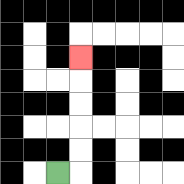{'start': '[2, 7]', 'end': '[3, 2]', 'path_directions': 'R,U,U,U,U,U', 'path_coordinates': '[[2, 7], [3, 7], [3, 6], [3, 5], [3, 4], [3, 3], [3, 2]]'}